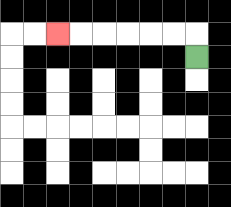{'start': '[8, 2]', 'end': '[2, 1]', 'path_directions': 'U,L,L,L,L,L,L', 'path_coordinates': '[[8, 2], [8, 1], [7, 1], [6, 1], [5, 1], [4, 1], [3, 1], [2, 1]]'}